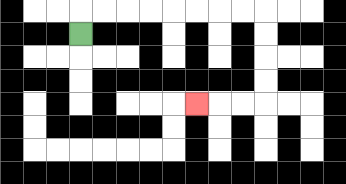{'start': '[3, 1]', 'end': '[8, 4]', 'path_directions': 'U,R,R,R,R,R,R,R,R,D,D,D,D,L,L,L', 'path_coordinates': '[[3, 1], [3, 0], [4, 0], [5, 0], [6, 0], [7, 0], [8, 0], [9, 0], [10, 0], [11, 0], [11, 1], [11, 2], [11, 3], [11, 4], [10, 4], [9, 4], [8, 4]]'}